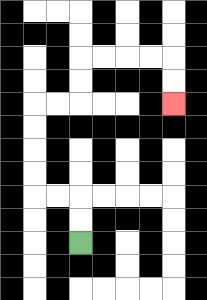{'start': '[3, 10]', 'end': '[7, 4]', 'path_directions': 'U,U,L,L,U,U,U,U,R,R,U,U,R,R,R,R,D,D', 'path_coordinates': '[[3, 10], [3, 9], [3, 8], [2, 8], [1, 8], [1, 7], [1, 6], [1, 5], [1, 4], [2, 4], [3, 4], [3, 3], [3, 2], [4, 2], [5, 2], [6, 2], [7, 2], [7, 3], [7, 4]]'}